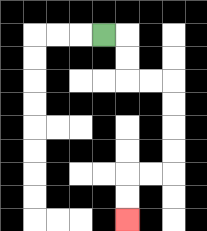{'start': '[4, 1]', 'end': '[5, 9]', 'path_directions': 'R,D,D,R,R,D,D,D,D,L,L,D,D', 'path_coordinates': '[[4, 1], [5, 1], [5, 2], [5, 3], [6, 3], [7, 3], [7, 4], [7, 5], [7, 6], [7, 7], [6, 7], [5, 7], [5, 8], [5, 9]]'}